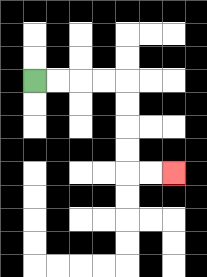{'start': '[1, 3]', 'end': '[7, 7]', 'path_directions': 'R,R,R,R,D,D,D,D,R,R', 'path_coordinates': '[[1, 3], [2, 3], [3, 3], [4, 3], [5, 3], [5, 4], [5, 5], [5, 6], [5, 7], [6, 7], [7, 7]]'}